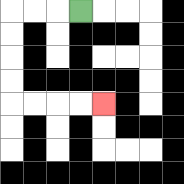{'start': '[3, 0]', 'end': '[4, 4]', 'path_directions': 'L,L,L,D,D,D,D,R,R,R,R', 'path_coordinates': '[[3, 0], [2, 0], [1, 0], [0, 0], [0, 1], [0, 2], [0, 3], [0, 4], [1, 4], [2, 4], [3, 4], [4, 4]]'}